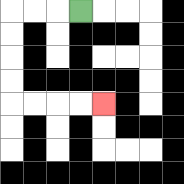{'start': '[3, 0]', 'end': '[4, 4]', 'path_directions': 'L,L,L,D,D,D,D,R,R,R,R', 'path_coordinates': '[[3, 0], [2, 0], [1, 0], [0, 0], [0, 1], [0, 2], [0, 3], [0, 4], [1, 4], [2, 4], [3, 4], [4, 4]]'}